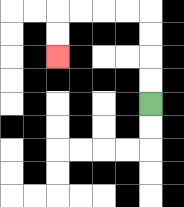{'start': '[6, 4]', 'end': '[2, 2]', 'path_directions': 'U,U,U,U,L,L,L,L,D,D', 'path_coordinates': '[[6, 4], [6, 3], [6, 2], [6, 1], [6, 0], [5, 0], [4, 0], [3, 0], [2, 0], [2, 1], [2, 2]]'}